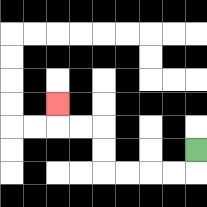{'start': '[8, 6]', 'end': '[2, 4]', 'path_directions': 'D,L,L,L,L,U,U,L,L,U', 'path_coordinates': '[[8, 6], [8, 7], [7, 7], [6, 7], [5, 7], [4, 7], [4, 6], [4, 5], [3, 5], [2, 5], [2, 4]]'}